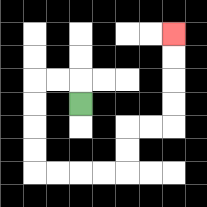{'start': '[3, 4]', 'end': '[7, 1]', 'path_directions': 'U,L,L,D,D,D,D,R,R,R,R,U,U,R,R,U,U,U,U', 'path_coordinates': '[[3, 4], [3, 3], [2, 3], [1, 3], [1, 4], [1, 5], [1, 6], [1, 7], [2, 7], [3, 7], [4, 7], [5, 7], [5, 6], [5, 5], [6, 5], [7, 5], [7, 4], [7, 3], [7, 2], [7, 1]]'}